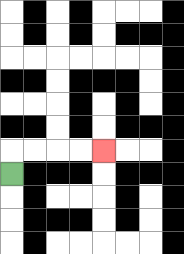{'start': '[0, 7]', 'end': '[4, 6]', 'path_directions': 'U,R,R,R,R', 'path_coordinates': '[[0, 7], [0, 6], [1, 6], [2, 6], [3, 6], [4, 6]]'}